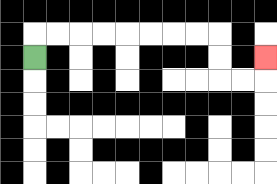{'start': '[1, 2]', 'end': '[11, 2]', 'path_directions': 'U,R,R,R,R,R,R,R,R,D,D,R,R,U', 'path_coordinates': '[[1, 2], [1, 1], [2, 1], [3, 1], [4, 1], [5, 1], [6, 1], [7, 1], [8, 1], [9, 1], [9, 2], [9, 3], [10, 3], [11, 3], [11, 2]]'}